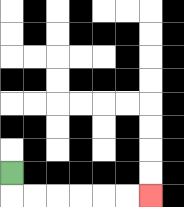{'start': '[0, 7]', 'end': '[6, 8]', 'path_directions': 'D,R,R,R,R,R,R', 'path_coordinates': '[[0, 7], [0, 8], [1, 8], [2, 8], [3, 8], [4, 8], [5, 8], [6, 8]]'}